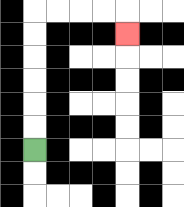{'start': '[1, 6]', 'end': '[5, 1]', 'path_directions': 'U,U,U,U,U,U,R,R,R,R,D', 'path_coordinates': '[[1, 6], [1, 5], [1, 4], [1, 3], [1, 2], [1, 1], [1, 0], [2, 0], [3, 0], [4, 0], [5, 0], [5, 1]]'}